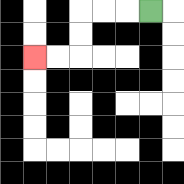{'start': '[6, 0]', 'end': '[1, 2]', 'path_directions': 'L,L,L,D,D,L,L', 'path_coordinates': '[[6, 0], [5, 0], [4, 0], [3, 0], [3, 1], [3, 2], [2, 2], [1, 2]]'}